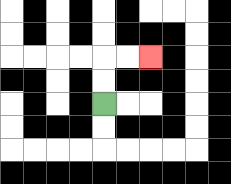{'start': '[4, 4]', 'end': '[6, 2]', 'path_directions': 'U,U,R,R', 'path_coordinates': '[[4, 4], [4, 3], [4, 2], [5, 2], [6, 2]]'}